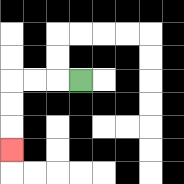{'start': '[3, 3]', 'end': '[0, 6]', 'path_directions': 'L,L,L,D,D,D', 'path_coordinates': '[[3, 3], [2, 3], [1, 3], [0, 3], [0, 4], [0, 5], [0, 6]]'}